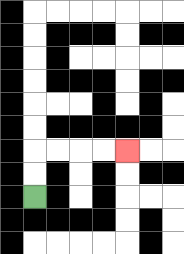{'start': '[1, 8]', 'end': '[5, 6]', 'path_directions': 'U,U,R,R,R,R', 'path_coordinates': '[[1, 8], [1, 7], [1, 6], [2, 6], [3, 6], [4, 6], [5, 6]]'}